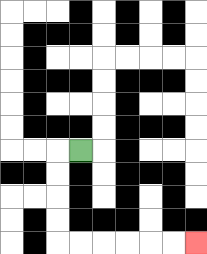{'start': '[3, 6]', 'end': '[8, 10]', 'path_directions': 'L,D,D,D,D,R,R,R,R,R,R', 'path_coordinates': '[[3, 6], [2, 6], [2, 7], [2, 8], [2, 9], [2, 10], [3, 10], [4, 10], [5, 10], [6, 10], [7, 10], [8, 10]]'}